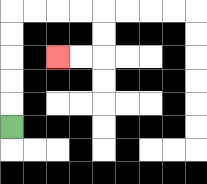{'start': '[0, 5]', 'end': '[2, 2]', 'path_directions': 'U,U,U,U,U,R,R,R,R,D,D,L,L', 'path_coordinates': '[[0, 5], [0, 4], [0, 3], [0, 2], [0, 1], [0, 0], [1, 0], [2, 0], [3, 0], [4, 0], [4, 1], [4, 2], [3, 2], [2, 2]]'}